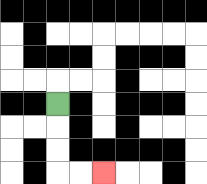{'start': '[2, 4]', 'end': '[4, 7]', 'path_directions': 'D,D,D,R,R', 'path_coordinates': '[[2, 4], [2, 5], [2, 6], [2, 7], [3, 7], [4, 7]]'}